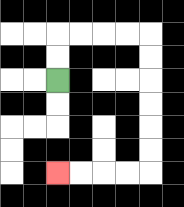{'start': '[2, 3]', 'end': '[2, 7]', 'path_directions': 'U,U,R,R,R,R,D,D,D,D,D,D,L,L,L,L', 'path_coordinates': '[[2, 3], [2, 2], [2, 1], [3, 1], [4, 1], [5, 1], [6, 1], [6, 2], [6, 3], [6, 4], [6, 5], [6, 6], [6, 7], [5, 7], [4, 7], [3, 7], [2, 7]]'}